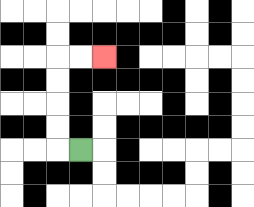{'start': '[3, 6]', 'end': '[4, 2]', 'path_directions': 'L,U,U,U,U,R,R', 'path_coordinates': '[[3, 6], [2, 6], [2, 5], [2, 4], [2, 3], [2, 2], [3, 2], [4, 2]]'}